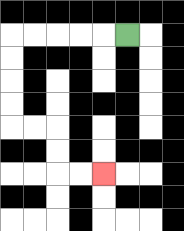{'start': '[5, 1]', 'end': '[4, 7]', 'path_directions': 'L,L,L,L,L,D,D,D,D,R,R,D,D,R,R', 'path_coordinates': '[[5, 1], [4, 1], [3, 1], [2, 1], [1, 1], [0, 1], [0, 2], [0, 3], [0, 4], [0, 5], [1, 5], [2, 5], [2, 6], [2, 7], [3, 7], [4, 7]]'}